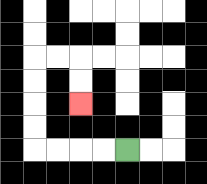{'start': '[5, 6]', 'end': '[3, 4]', 'path_directions': 'L,L,L,L,U,U,U,U,R,R,D,D', 'path_coordinates': '[[5, 6], [4, 6], [3, 6], [2, 6], [1, 6], [1, 5], [1, 4], [1, 3], [1, 2], [2, 2], [3, 2], [3, 3], [3, 4]]'}